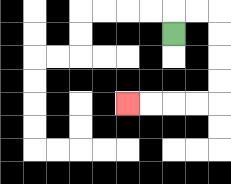{'start': '[7, 1]', 'end': '[5, 4]', 'path_directions': 'U,R,R,D,D,D,D,L,L,L,L', 'path_coordinates': '[[7, 1], [7, 0], [8, 0], [9, 0], [9, 1], [9, 2], [9, 3], [9, 4], [8, 4], [7, 4], [6, 4], [5, 4]]'}